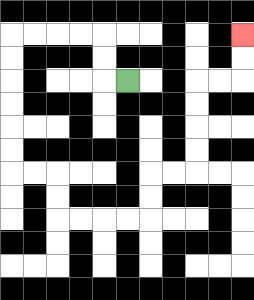{'start': '[5, 3]', 'end': '[10, 1]', 'path_directions': 'L,U,U,L,L,L,L,D,D,D,D,D,D,R,R,D,D,R,R,R,R,U,U,R,R,U,U,U,U,R,R,U,U', 'path_coordinates': '[[5, 3], [4, 3], [4, 2], [4, 1], [3, 1], [2, 1], [1, 1], [0, 1], [0, 2], [0, 3], [0, 4], [0, 5], [0, 6], [0, 7], [1, 7], [2, 7], [2, 8], [2, 9], [3, 9], [4, 9], [5, 9], [6, 9], [6, 8], [6, 7], [7, 7], [8, 7], [8, 6], [8, 5], [8, 4], [8, 3], [9, 3], [10, 3], [10, 2], [10, 1]]'}